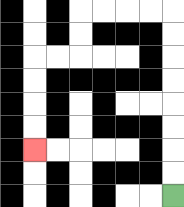{'start': '[7, 8]', 'end': '[1, 6]', 'path_directions': 'U,U,U,U,U,U,U,U,L,L,L,L,D,D,L,L,D,D,D,D', 'path_coordinates': '[[7, 8], [7, 7], [7, 6], [7, 5], [7, 4], [7, 3], [7, 2], [7, 1], [7, 0], [6, 0], [5, 0], [4, 0], [3, 0], [3, 1], [3, 2], [2, 2], [1, 2], [1, 3], [1, 4], [1, 5], [1, 6]]'}